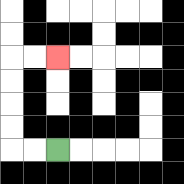{'start': '[2, 6]', 'end': '[2, 2]', 'path_directions': 'L,L,U,U,U,U,R,R', 'path_coordinates': '[[2, 6], [1, 6], [0, 6], [0, 5], [0, 4], [0, 3], [0, 2], [1, 2], [2, 2]]'}